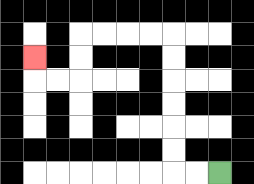{'start': '[9, 7]', 'end': '[1, 2]', 'path_directions': 'L,L,U,U,U,U,U,U,L,L,L,L,D,D,L,L,U', 'path_coordinates': '[[9, 7], [8, 7], [7, 7], [7, 6], [7, 5], [7, 4], [7, 3], [7, 2], [7, 1], [6, 1], [5, 1], [4, 1], [3, 1], [3, 2], [3, 3], [2, 3], [1, 3], [1, 2]]'}